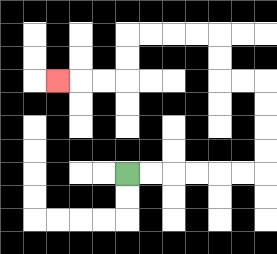{'start': '[5, 7]', 'end': '[2, 3]', 'path_directions': 'R,R,R,R,R,R,U,U,U,U,L,L,U,U,L,L,L,L,D,D,L,L,L', 'path_coordinates': '[[5, 7], [6, 7], [7, 7], [8, 7], [9, 7], [10, 7], [11, 7], [11, 6], [11, 5], [11, 4], [11, 3], [10, 3], [9, 3], [9, 2], [9, 1], [8, 1], [7, 1], [6, 1], [5, 1], [5, 2], [5, 3], [4, 3], [3, 3], [2, 3]]'}